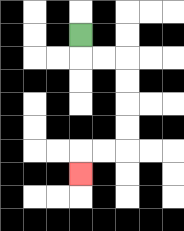{'start': '[3, 1]', 'end': '[3, 7]', 'path_directions': 'D,R,R,D,D,D,D,L,L,D', 'path_coordinates': '[[3, 1], [3, 2], [4, 2], [5, 2], [5, 3], [5, 4], [5, 5], [5, 6], [4, 6], [3, 6], [3, 7]]'}